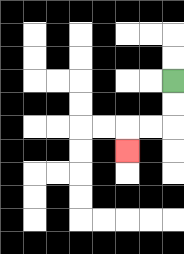{'start': '[7, 3]', 'end': '[5, 6]', 'path_directions': 'D,D,L,L,D', 'path_coordinates': '[[7, 3], [7, 4], [7, 5], [6, 5], [5, 5], [5, 6]]'}